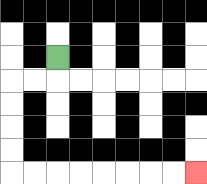{'start': '[2, 2]', 'end': '[8, 7]', 'path_directions': 'D,L,L,D,D,D,D,R,R,R,R,R,R,R,R', 'path_coordinates': '[[2, 2], [2, 3], [1, 3], [0, 3], [0, 4], [0, 5], [0, 6], [0, 7], [1, 7], [2, 7], [3, 7], [4, 7], [5, 7], [6, 7], [7, 7], [8, 7]]'}